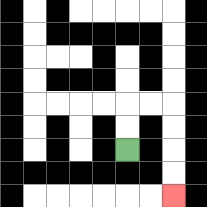{'start': '[5, 6]', 'end': '[7, 8]', 'path_directions': 'U,U,R,R,D,D,D,D', 'path_coordinates': '[[5, 6], [5, 5], [5, 4], [6, 4], [7, 4], [7, 5], [7, 6], [7, 7], [7, 8]]'}